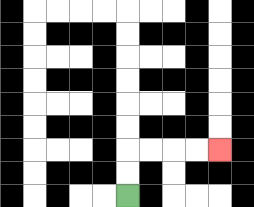{'start': '[5, 8]', 'end': '[9, 6]', 'path_directions': 'U,U,R,R,R,R', 'path_coordinates': '[[5, 8], [5, 7], [5, 6], [6, 6], [7, 6], [8, 6], [9, 6]]'}